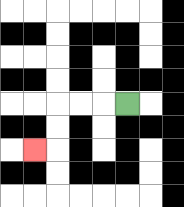{'start': '[5, 4]', 'end': '[1, 6]', 'path_directions': 'L,L,L,D,D,L', 'path_coordinates': '[[5, 4], [4, 4], [3, 4], [2, 4], [2, 5], [2, 6], [1, 6]]'}